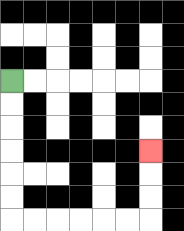{'start': '[0, 3]', 'end': '[6, 6]', 'path_directions': 'D,D,D,D,D,D,R,R,R,R,R,R,U,U,U', 'path_coordinates': '[[0, 3], [0, 4], [0, 5], [0, 6], [0, 7], [0, 8], [0, 9], [1, 9], [2, 9], [3, 9], [4, 9], [5, 9], [6, 9], [6, 8], [6, 7], [6, 6]]'}